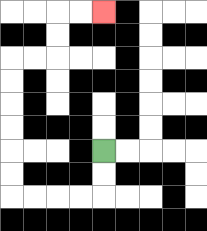{'start': '[4, 6]', 'end': '[4, 0]', 'path_directions': 'D,D,L,L,L,L,U,U,U,U,U,U,R,R,U,U,R,R', 'path_coordinates': '[[4, 6], [4, 7], [4, 8], [3, 8], [2, 8], [1, 8], [0, 8], [0, 7], [0, 6], [0, 5], [0, 4], [0, 3], [0, 2], [1, 2], [2, 2], [2, 1], [2, 0], [3, 0], [4, 0]]'}